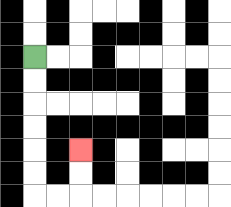{'start': '[1, 2]', 'end': '[3, 6]', 'path_directions': 'D,D,D,D,D,D,R,R,U,U', 'path_coordinates': '[[1, 2], [1, 3], [1, 4], [1, 5], [1, 6], [1, 7], [1, 8], [2, 8], [3, 8], [3, 7], [3, 6]]'}